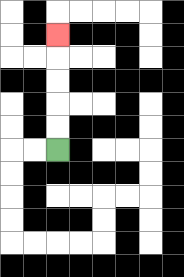{'start': '[2, 6]', 'end': '[2, 1]', 'path_directions': 'U,U,U,U,U', 'path_coordinates': '[[2, 6], [2, 5], [2, 4], [2, 3], [2, 2], [2, 1]]'}